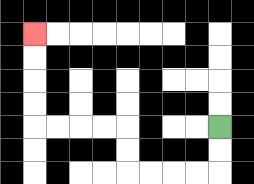{'start': '[9, 5]', 'end': '[1, 1]', 'path_directions': 'D,D,L,L,L,L,U,U,L,L,L,L,U,U,U,U', 'path_coordinates': '[[9, 5], [9, 6], [9, 7], [8, 7], [7, 7], [6, 7], [5, 7], [5, 6], [5, 5], [4, 5], [3, 5], [2, 5], [1, 5], [1, 4], [1, 3], [1, 2], [1, 1]]'}